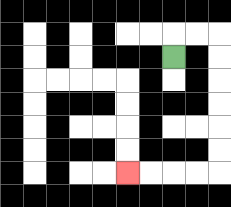{'start': '[7, 2]', 'end': '[5, 7]', 'path_directions': 'U,R,R,D,D,D,D,D,D,L,L,L,L', 'path_coordinates': '[[7, 2], [7, 1], [8, 1], [9, 1], [9, 2], [9, 3], [9, 4], [9, 5], [9, 6], [9, 7], [8, 7], [7, 7], [6, 7], [5, 7]]'}